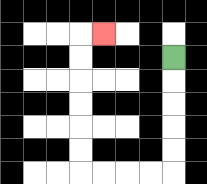{'start': '[7, 2]', 'end': '[4, 1]', 'path_directions': 'D,D,D,D,D,L,L,L,L,U,U,U,U,U,U,R', 'path_coordinates': '[[7, 2], [7, 3], [7, 4], [7, 5], [7, 6], [7, 7], [6, 7], [5, 7], [4, 7], [3, 7], [3, 6], [3, 5], [3, 4], [3, 3], [3, 2], [3, 1], [4, 1]]'}